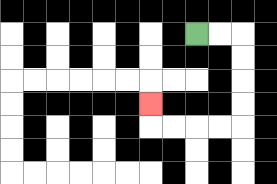{'start': '[8, 1]', 'end': '[6, 4]', 'path_directions': 'R,R,D,D,D,D,L,L,L,L,U', 'path_coordinates': '[[8, 1], [9, 1], [10, 1], [10, 2], [10, 3], [10, 4], [10, 5], [9, 5], [8, 5], [7, 5], [6, 5], [6, 4]]'}